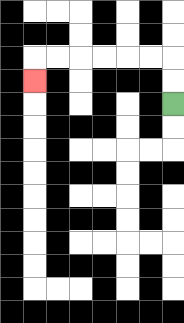{'start': '[7, 4]', 'end': '[1, 3]', 'path_directions': 'U,U,L,L,L,L,L,L,D', 'path_coordinates': '[[7, 4], [7, 3], [7, 2], [6, 2], [5, 2], [4, 2], [3, 2], [2, 2], [1, 2], [1, 3]]'}